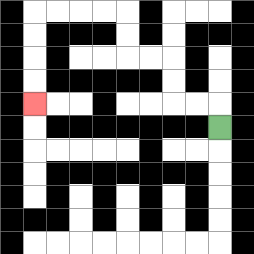{'start': '[9, 5]', 'end': '[1, 4]', 'path_directions': 'U,L,L,U,U,L,L,U,U,L,L,L,L,D,D,D,D', 'path_coordinates': '[[9, 5], [9, 4], [8, 4], [7, 4], [7, 3], [7, 2], [6, 2], [5, 2], [5, 1], [5, 0], [4, 0], [3, 0], [2, 0], [1, 0], [1, 1], [1, 2], [1, 3], [1, 4]]'}